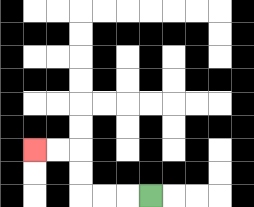{'start': '[6, 8]', 'end': '[1, 6]', 'path_directions': 'L,L,L,U,U,L,L', 'path_coordinates': '[[6, 8], [5, 8], [4, 8], [3, 8], [3, 7], [3, 6], [2, 6], [1, 6]]'}